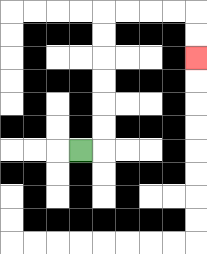{'start': '[3, 6]', 'end': '[8, 2]', 'path_directions': 'R,U,U,U,U,U,U,R,R,R,R,D,D', 'path_coordinates': '[[3, 6], [4, 6], [4, 5], [4, 4], [4, 3], [4, 2], [4, 1], [4, 0], [5, 0], [6, 0], [7, 0], [8, 0], [8, 1], [8, 2]]'}